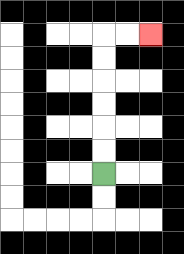{'start': '[4, 7]', 'end': '[6, 1]', 'path_directions': 'U,U,U,U,U,U,R,R', 'path_coordinates': '[[4, 7], [4, 6], [4, 5], [4, 4], [4, 3], [4, 2], [4, 1], [5, 1], [6, 1]]'}